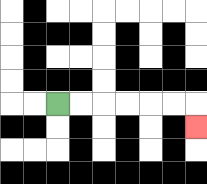{'start': '[2, 4]', 'end': '[8, 5]', 'path_directions': 'R,R,R,R,R,R,D', 'path_coordinates': '[[2, 4], [3, 4], [4, 4], [5, 4], [6, 4], [7, 4], [8, 4], [8, 5]]'}